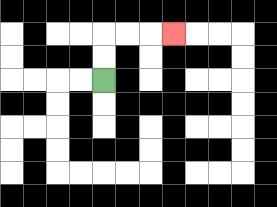{'start': '[4, 3]', 'end': '[7, 1]', 'path_directions': 'U,U,R,R,R', 'path_coordinates': '[[4, 3], [4, 2], [4, 1], [5, 1], [6, 1], [7, 1]]'}